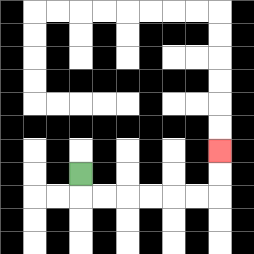{'start': '[3, 7]', 'end': '[9, 6]', 'path_directions': 'D,R,R,R,R,R,R,U,U', 'path_coordinates': '[[3, 7], [3, 8], [4, 8], [5, 8], [6, 8], [7, 8], [8, 8], [9, 8], [9, 7], [9, 6]]'}